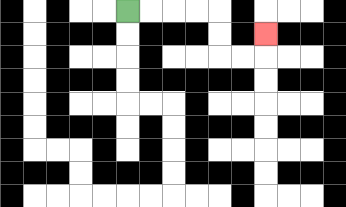{'start': '[5, 0]', 'end': '[11, 1]', 'path_directions': 'R,R,R,R,D,D,R,R,U', 'path_coordinates': '[[5, 0], [6, 0], [7, 0], [8, 0], [9, 0], [9, 1], [9, 2], [10, 2], [11, 2], [11, 1]]'}